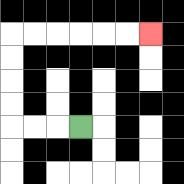{'start': '[3, 5]', 'end': '[6, 1]', 'path_directions': 'L,L,L,U,U,U,U,R,R,R,R,R,R', 'path_coordinates': '[[3, 5], [2, 5], [1, 5], [0, 5], [0, 4], [0, 3], [0, 2], [0, 1], [1, 1], [2, 1], [3, 1], [4, 1], [5, 1], [6, 1]]'}